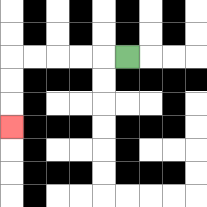{'start': '[5, 2]', 'end': '[0, 5]', 'path_directions': 'L,L,L,L,L,D,D,D', 'path_coordinates': '[[5, 2], [4, 2], [3, 2], [2, 2], [1, 2], [0, 2], [0, 3], [0, 4], [0, 5]]'}